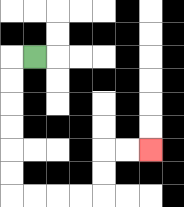{'start': '[1, 2]', 'end': '[6, 6]', 'path_directions': 'L,D,D,D,D,D,D,R,R,R,R,U,U,R,R', 'path_coordinates': '[[1, 2], [0, 2], [0, 3], [0, 4], [0, 5], [0, 6], [0, 7], [0, 8], [1, 8], [2, 8], [3, 8], [4, 8], [4, 7], [4, 6], [5, 6], [6, 6]]'}